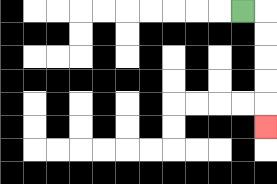{'start': '[10, 0]', 'end': '[11, 5]', 'path_directions': 'R,D,D,D,D,D', 'path_coordinates': '[[10, 0], [11, 0], [11, 1], [11, 2], [11, 3], [11, 4], [11, 5]]'}